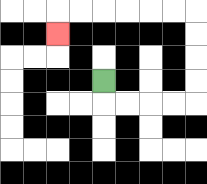{'start': '[4, 3]', 'end': '[2, 1]', 'path_directions': 'D,R,R,R,R,U,U,U,U,L,L,L,L,L,L,D', 'path_coordinates': '[[4, 3], [4, 4], [5, 4], [6, 4], [7, 4], [8, 4], [8, 3], [8, 2], [8, 1], [8, 0], [7, 0], [6, 0], [5, 0], [4, 0], [3, 0], [2, 0], [2, 1]]'}